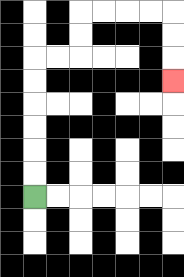{'start': '[1, 8]', 'end': '[7, 3]', 'path_directions': 'U,U,U,U,U,U,R,R,U,U,R,R,R,R,D,D,D', 'path_coordinates': '[[1, 8], [1, 7], [1, 6], [1, 5], [1, 4], [1, 3], [1, 2], [2, 2], [3, 2], [3, 1], [3, 0], [4, 0], [5, 0], [6, 0], [7, 0], [7, 1], [7, 2], [7, 3]]'}